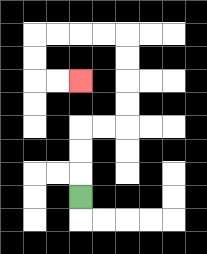{'start': '[3, 8]', 'end': '[3, 3]', 'path_directions': 'U,U,U,R,R,U,U,U,U,L,L,L,L,D,D,R,R', 'path_coordinates': '[[3, 8], [3, 7], [3, 6], [3, 5], [4, 5], [5, 5], [5, 4], [5, 3], [5, 2], [5, 1], [4, 1], [3, 1], [2, 1], [1, 1], [1, 2], [1, 3], [2, 3], [3, 3]]'}